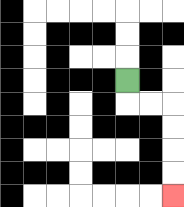{'start': '[5, 3]', 'end': '[7, 8]', 'path_directions': 'D,R,R,D,D,D,D', 'path_coordinates': '[[5, 3], [5, 4], [6, 4], [7, 4], [7, 5], [7, 6], [7, 7], [7, 8]]'}